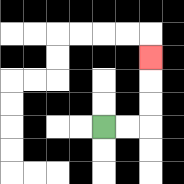{'start': '[4, 5]', 'end': '[6, 2]', 'path_directions': 'R,R,U,U,U', 'path_coordinates': '[[4, 5], [5, 5], [6, 5], [6, 4], [6, 3], [6, 2]]'}